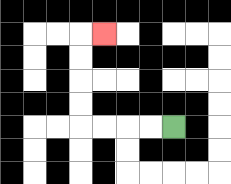{'start': '[7, 5]', 'end': '[4, 1]', 'path_directions': 'L,L,L,L,U,U,U,U,R', 'path_coordinates': '[[7, 5], [6, 5], [5, 5], [4, 5], [3, 5], [3, 4], [3, 3], [3, 2], [3, 1], [4, 1]]'}